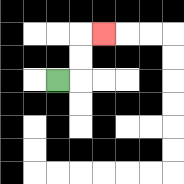{'start': '[2, 3]', 'end': '[4, 1]', 'path_directions': 'R,U,U,R', 'path_coordinates': '[[2, 3], [3, 3], [3, 2], [3, 1], [4, 1]]'}